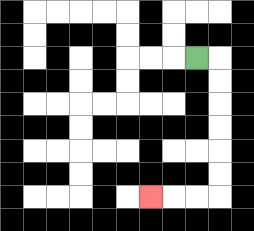{'start': '[8, 2]', 'end': '[6, 8]', 'path_directions': 'R,D,D,D,D,D,D,L,L,L', 'path_coordinates': '[[8, 2], [9, 2], [9, 3], [9, 4], [9, 5], [9, 6], [9, 7], [9, 8], [8, 8], [7, 8], [6, 8]]'}